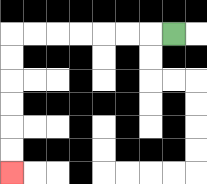{'start': '[7, 1]', 'end': '[0, 7]', 'path_directions': 'L,L,L,L,L,L,L,D,D,D,D,D,D', 'path_coordinates': '[[7, 1], [6, 1], [5, 1], [4, 1], [3, 1], [2, 1], [1, 1], [0, 1], [0, 2], [0, 3], [0, 4], [0, 5], [0, 6], [0, 7]]'}